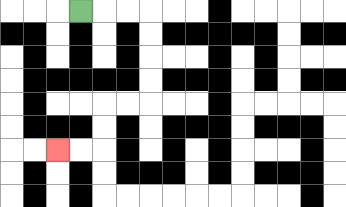{'start': '[3, 0]', 'end': '[2, 6]', 'path_directions': 'R,R,R,D,D,D,D,L,L,D,D,L,L', 'path_coordinates': '[[3, 0], [4, 0], [5, 0], [6, 0], [6, 1], [6, 2], [6, 3], [6, 4], [5, 4], [4, 4], [4, 5], [4, 6], [3, 6], [2, 6]]'}